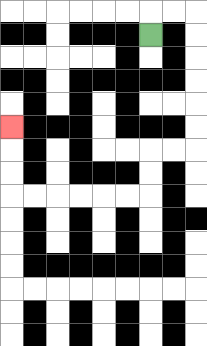{'start': '[6, 1]', 'end': '[0, 5]', 'path_directions': 'U,R,R,D,D,D,D,D,D,L,L,D,D,L,L,L,L,L,L,U,U,U', 'path_coordinates': '[[6, 1], [6, 0], [7, 0], [8, 0], [8, 1], [8, 2], [8, 3], [8, 4], [8, 5], [8, 6], [7, 6], [6, 6], [6, 7], [6, 8], [5, 8], [4, 8], [3, 8], [2, 8], [1, 8], [0, 8], [0, 7], [0, 6], [0, 5]]'}